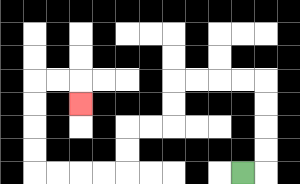{'start': '[10, 7]', 'end': '[3, 4]', 'path_directions': 'R,U,U,U,U,L,L,L,L,D,D,L,L,D,D,L,L,L,L,U,U,U,U,R,R,D', 'path_coordinates': '[[10, 7], [11, 7], [11, 6], [11, 5], [11, 4], [11, 3], [10, 3], [9, 3], [8, 3], [7, 3], [7, 4], [7, 5], [6, 5], [5, 5], [5, 6], [5, 7], [4, 7], [3, 7], [2, 7], [1, 7], [1, 6], [1, 5], [1, 4], [1, 3], [2, 3], [3, 3], [3, 4]]'}